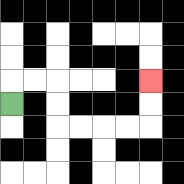{'start': '[0, 4]', 'end': '[6, 3]', 'path_directions': 'U,R,R,D,D,R,R,R,R,U,U', 'path_coordinates': '[[0, 4], [0, 3], [1, 3], [2, 3], [2, 4], [2, 5], [3, 5], [4, 5], [5, 5], [6, 5], [6, 4], [6, 3]]'}